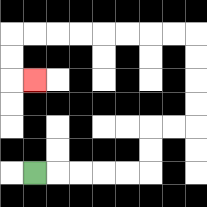{'start': '[1, 7]', 'end': '[1, 3]', 'path_directions': 'R,R,R,R,R,U,U,R,R,U,U,U,U,L,L,L,L,L,L,L,L,D,D,R', 'path_coordinates': '[[1, 7], [2, 7], [3, 7], [4, 7], [5, 7], [6, 7], [6, 6], [6, 5], [7, 5], [8, 5], [8, 4], [8, 3], [8, 2], [8, 1], [7, 1], [6, 1], [5, 1], [4, 1], [3, 1], [2, 1], [1, 1], [0, 1], [0, 2], [0, 3], [1, 3]]'}